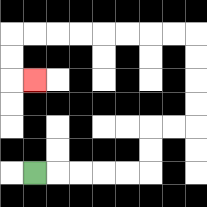{'start': '[1, 7]', 'end': '[1, 3]', 'path_directions': 'R,R,R,R,R,U,U,R,R,U,U,U,U,L,L,L,L,L,L,L,L,D,D,R', 'path_coordinates': '[[1, 7], [2, 7], [3, 7], [4, 7], [5, 7], [6, 7], [6, 6], [6, 5], [7, 5], [8, 5], [8, 4], [8, 3], [8, 2], [8, 1], [7, 1], [6, 1], [5, 1], [4, 1], [3, 1], [2, 1], [1, 1], [0, 1], [0, 2], [0, 3], [1, 3]]'}